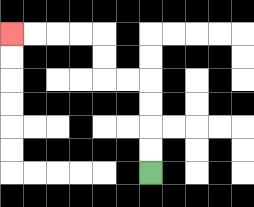{'start': '[6, 7]', 'end': '[0, 1]', 'path_directions': 'U,U,U,U,L,L,U,U,L,L,L,L', 'path_coordinates': '[[6, 7], [6, 6], [6, 5], [6, 4], [6, 3], [5, 3], [4, 3], [4, 2], [4, 1], [3, 1], [2, 1], [1, 1], [0, 1]]'}